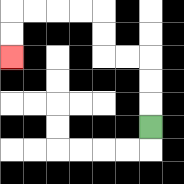{'start': '[6, 5]', 'end': '[0, 2]', 'path_directions': 'U,U,U,L,L,U,U,L,L,L,L,D,D', 'path_coordinates': '[[6, 5], [6, 4], [6, 3], [6, 2], [5, 2], [4, 2], [4, 1], [4, 0], [3, 0], [2, 0], [1, 0], [0, 0], [0, 1], [0, 2]]'}